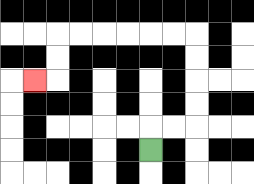{'start': '[6, 6]', 'end': '[1, 3]', 'path_directions': 'U,R,R,U,U,U,U,L,L,L,L,L,L,D,D,L', 'path_coordinates': '[[6, 6], [6, 5], [7, 5], [8, 5], [8, 4], [8, 3], [8, 2], [8, 1], [7, 1], [6, 1], [5, 1], [4, 1], [3, 1], [2, 1], [2, 2], [2, 3], [1, 3]]'}